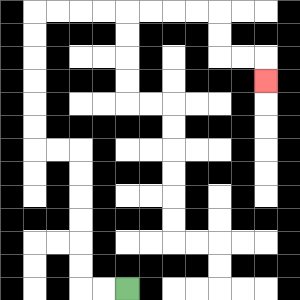{'start': '[5, 12]', 'end': '[11, 3]', 'path_directions': 'L,L,U,U,U,U,U,U,L,L,U,U,U,U,U,U,R,R,R,R,R,R,R,R,D,D,R,R,D', 'path_coordinates': '[[5, 12], [4, 12], [3, 12], [3, 11], [3, 10], [3, 9], [3, 8], [3, 7], [3, 6], [2, 6], [1, 6], [1, 5], [1, 4], [1, 3], [1, 2], [1, 1], [1, 0], [2, 0], [3, 0], [4, 0], [5, 0], [6, 0], [7, 0], [8, 0], [9, 0], [9, 1], [9, 2], [10, 2], [11, 2], [11, 3]]'}